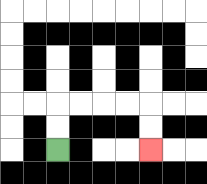{'start': '[2, 6]', 'end': '[6, 6]', 'path_directions': 'U,U,R,R,R,R,D,D', 'path_coordinates': '[[2, 6], [2, 5], [2, 4], [3, 4], [4, 4], [5, 4], [6, 4], [6, 5], [6, 6]]'}